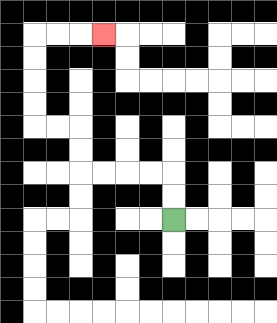{'start': '[7, 9]', 'end': '[4, 1]', 'path_directions': 'U,U,L,L,L,L,U,U,L,L,U,U,U,U,R,R,R', 'path_coordinates': '[[7, 9], [7, 8], [7, 7], [6, 7], [5, 7], [4, 7], [3, 7], [3, 6], [3, 5], [2, 5], [1, 5], [1, 4], [1, 3], [1, 2], [1, 1], [2, 1], [3, 1], [4, 1]]'}